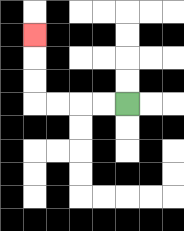{'start': '[5, 4]', 'end': '[1, 1]', 'path_directions': 'L,L,L,L,U,U,U', 'path_coordinates': '[[5, 4], [4, 4], [3, 4], [2, 4], [1, 4], [1, 3], [1, 2], [1, 1]]'}